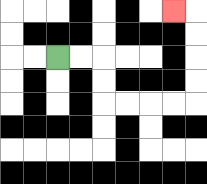{'start': '[2, 2]', 'end': '[7, 0]', 'path_directions': 'R,R,D,D,R,R,R,R,U,U,U,U,L', 'path_coordinates': '[[2, 2], [3, 2], [4, 2], [4, 3], [4, 4], [5, 4], [6, 4], [7, 4], [8, 4], [8, 3], [8, 2], [8, 1], [8, 0], [7, 0]]'}